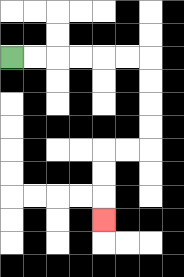{'start': '[0, 2]', 'end': '[4, 9]', 'path_directions': 'R,R,R,R,R,R,D,D,D,D,L,L,D,D,D', 'path_coordinates': '[[0, 2], [1, 2], [2, 2], [3, 2], [4, 2], [5, 2], [6, 2], [6, 3], [6, 4], [6, 5], [6, 6], [5, 6], [4, 6], [4, 7], [4, 8], [4, 9]]'}